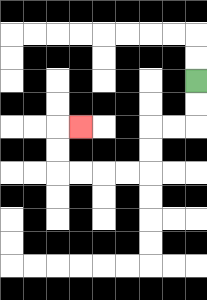{'start': '[8, 3]', 'end': '[3, 5]', 'path_directions': 'D,D,L,L,D,D,L,L,L,L,U,U,R', 'path_coordinates': '[[8, 3], [8, 4], [8, 5], [7, 5], [6, 5], [6, 6], [6, 7], [5, 7], [4, 7], [3, 7], [2, 7], [2, 6], [2, 5], [3, 5]]'}